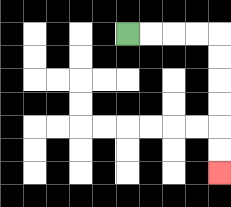{'start': '[5, 1]', 'end': '[9, 7]', 'path_directions': 'R,R,R,R,D,D,D,D,D,D', 'path_coordinates': '[[5, 1], [6, 1], [7, 1], [8, 1], [9, 1], [9, 2], [9, 3], [9, 4], [9, 5], [9, 6], [9, 7]]'}